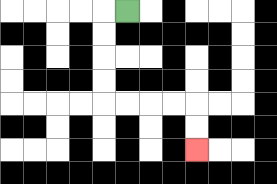{'start': '[5, 0]', 'end': '[8, 6]', 'path_directions': 'L,D,D,D,D,R,R,R,R,D,D', 'path_coordinates': '[[5, 0], [4, 0], [4, 1], [4, 2], [4, 3], [4, 4], [5, 4], [6, 4], [7, 4], [8, 4], [8, 5], [8, 6]]'}